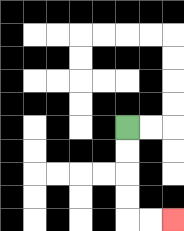{'start': '[5, 5]', 'end': '[7, 9]', 'path_directions': 'D,D,D,D,R,R', 'path_coordinates': '[[5, 5], [5, 6], [5, 7], [5, 8], [5, 9], [6, 9], [7, 9]]'}